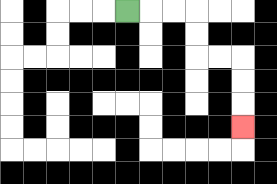{'start': '[5, 0]', 'end': '[10, 5]', 'path_directions': 'R,R,R,D,D,R,R,D,D,D', 'path_coordinates': '[[5, 0], [6, 0], [7, 0], [8, 0], [8, 1], [8, 2], [9, 2], [10, 2], [10, 3], [10, 4], [10, 5]]'}